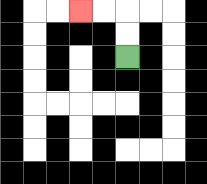{'start': '[5, 2]', 'end': '[3, 0]', 'path_directions': 'U,U,L,L', 'path_coordinates': '[[5, 2], [5, 1], [5, 0], [4, 0], [3, 0]]'}